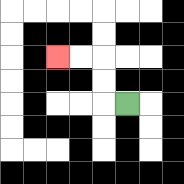{'start': '[5, 4]', 'end': '[2, 2]', 'path_directions': 'L,U,U,L,L', 'path_coordinates': '[[5, 4], [4, 4], [4, 3], [4, 2], [3, 2], [2, 2]]'}